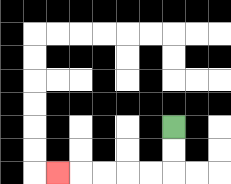{'start': '[7, 5]', 'end': '[2, 7]', 'path_directions': 'D,D,L,L,L,L,L', 'path_coordinates': '[[7, 5], [7, 6], [7, 7], [6, 7], [5, 7], [4, 7], [3, 7], [2, 7]]'}